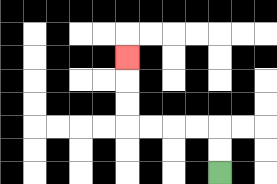{'start': '[9, 7]', 'end': '[5, 2]', 'path_directions': 'U,U,L,L,L,L,U,U,U', 'path_coordinates': '[[9, 7], [9, 6], [9, 5], [8, 5], [7, 5], [6, 5], [5, 5], [5, 4], [5, 3], [5, 2]]'}